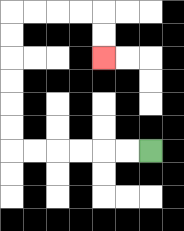{'start': '[6, 6]', 'end': '[4, 2]', 'path_directions': 'L,L,L,L,L,L,U,U,U,U,U,U,R,R,R,R,D,D', 'path_coordinates': '[[6, 6], [5, 6], [4, 6], [3, 6], [2, 6], [1, 6], [0, 6], [0, 5], [0, 4], [0, 3], [0, 2], [0, 1], [0, 0], [1, 0], [2, 0], [3, 0], [4, 0], [4, 1], [4, 2]]'}